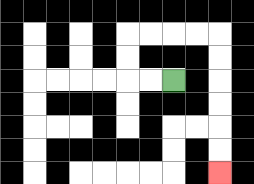{'start': '[7, 3]', 'end': '[9, 7]', 'path_directions': 'L,L,U,U,R,R,R,R,D,D,D,D,D,D', 'path_coordinates': '[[7, 3], [6, 3], [5, 3], [5, 2], [5, 1], [6, 1], [7, 1], [8, 1], [9, 1], [9, 2], [9, 3], [9, 4], [9, 5], [9, 6], [9, 7]]'}